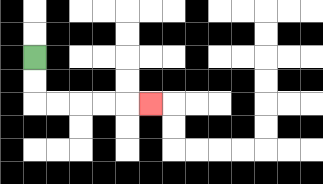{'start': '[1, 2]', 'end': '[6, 4]', 'path_directions': 'D,D,R,R,R,R,R', 'path_coordinates': '[[1, 2], [1, 3], [1, 4], [2, 4], [3, 4], [4, 4], [5, 4], [6, 4]]'}